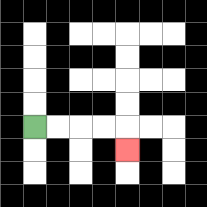{'start': '[1, 5]', 'end': '[5, 6]', 'path_directions': 'R,R,R,R,D', 'path_coordinates': '[[1, 5], [2, 5], [3, 5], [4, 5], [5, 5], [5, 6]]'}